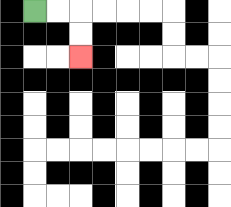{'start': '[1, 0]', 'end': '[3, 2]', 'path_directions': 'R,R,D,D', 'path_coordinates': '[[1, 0], [2, 0], [3, 0], [3, 1], [3, 2]]'}